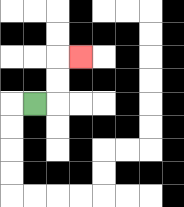{'start': '[1, 4]', 'end': '[3, 2]', 'path_directions': 'R,U,U,R', 'path_coordinates': '[[1, 4], [2, 4], [2, 3], [2, 2], [3, 2]]'}